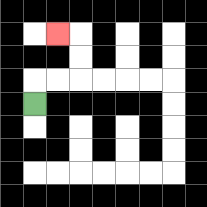{'start': '[1, 4]', 'end': '[2, 1]', 'path_directions': 'U,R,R,U,U,L', 'path_coordinates': '[[1, 4], [1, 3], [2, 3], [3, 3], [3, 2], [3, 1], [2, 1]]'}